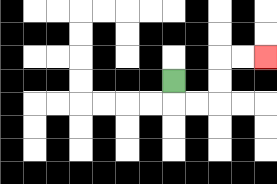{'start': '[7, 3]', 'end': '[11, 2]', 'path_directions': 'D,R,R,U,U,R,R', 'path_coordinates': '[[7, 3], [7, 4], [8, 4], [9, 4], [9, 3], [9, 2], [10, 2], [11, 2]]'}